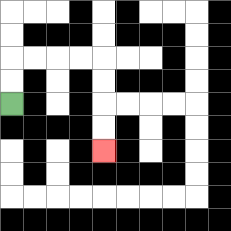{'start': '[0, 4]', 'end': '[4, 6]', 'path_directions': 'U,U,R,R,R,R,D,D,D,D', 'path_coordinates': '[[0, 4], [0, 3], [0, 2], [1, 2], [2, 2], [3, 2], [4, 2], [4, 3], [4, 4], [4, 5], [4, 6]]'}